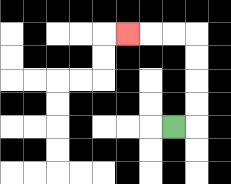{'start': '[7, 5]', 'end': '[5, 1]', 'path_directions': 'R,U,U,U,U,L,L,L', 'path_coordinates': '[[7, 5], [8, 5], [8, 4], [8, 3], [8, 2], [8, 1], [7, 1], [6, 1], [5, 1]]'}